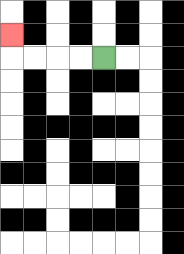{'start': '[4, 2]', 'end': '[0, 1]', 'path_directions': 'L,L,L,L,U', 'path_coordinates': '[[4, 2], [3, 2], [2, 2], [1, 2], [0, 2], [0, 1]]'}